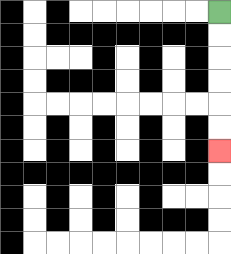{'start': '[9, 0]', 'end': '[9, 6]', 'path_directions': 'D,D,D,D,D,D', 'path_coordinates': '[[9, 0], [9, 1], [9, 2], [9, 3], [9, 4], [9, 5], [9, 6]]'}